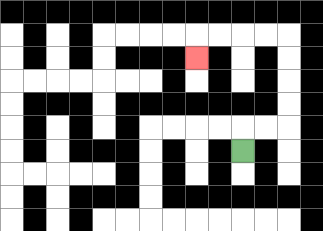{'start': '[10, 6]', 'end': '[8, 2]', 'path_directions': 'U,R,R,U,U,U,U,L,L,L,L,D', 'path_coordinates': '[[10, 6], [10, 5], [11, 5], [12, 5], [12, 4], [12, 3], [12, 2], [12, 1], [11, 1], [10, 1], [9, 1], [8, 1], [8, 2]]'}